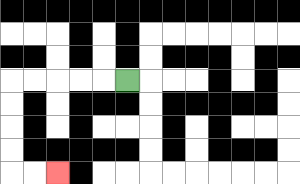{'start': '[5, 3]', 'end': '[2, 7]', 'path_directions': 'L,L,L,L,L,D,D,D,D,R,R', 'path_coordinates': '[[5, 3], [4, 3], [3, 3], [2, 3], [1, 3], [0, 3], [0, 4], [0, 5], [0, 6], [0, 7], [1, 7], [2, 7]]'}